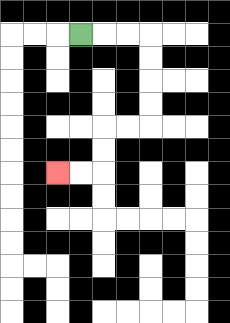{'start': '[3, 1]', 'end': '[2, 7]', 'path_directions': 'R,R,R,D,D,D,D,L,L,D,D,L,L', 'path_coordinates': '[[3, 1], [4, 1], [5, 1], [6, 1], [6, 2], [6, 3], [6, 4], [6, 5], [5, 5], [4, 5], [4, 6], [4, 7], [3, 7], [2, 7]]'}